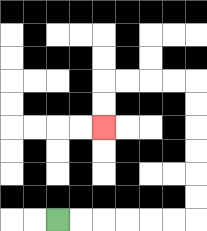{'start': '[2, 9]', 'end': '[4, 5]', 'path_directions': 'R,R,R,R,R,R,U,U,U,U,U,U,L,L,L,L,D,D', 'path_coordinates': '[[2, 9], [3, 9], [4, 9], [5, 9], [6, 9], [7, 9], [8, 9], [8, 8], [8, 7], [8, 6], [8, 5], [8, 4], [8, 3], [7, 3], [6, 3], [5, 3], [4, 3], [4, 4], [4, 5]]'}